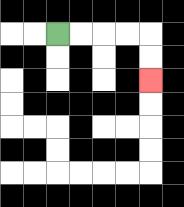{'start': '[2, 1]', 'end': '[6, 3]', 'path_directions': 'R,R,R,R,D,D', 'path_coordinates': '[[2, 1], [3, 1], [4, 1], [5, 1], [6, 1], [6, 2], [6, 3]]'}